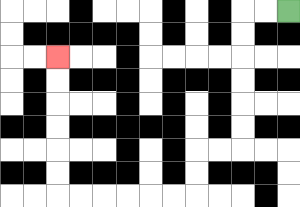{'start': '[12, 0]', 'end': '[2, 2]', 'path_directions': 'L,L,D,D,D,D,D,D,L,L,D,D,L,L,L,L,L,L,U,U,U,U,U,U', 'path_coordinates': '[[12, 0], [11, 0], [10, 0], [10, 1], [10, 2], [10, 3], [10, 4], [10, 5], [10, 6], [9, 6], [8, 6], [8, 7], [8, 8], [7, 8], [6, 8], [5, 8], [4, 8], [3, 8], [2, 8], [2, 7], [2, 6], [2, 5], [2, 4], [2, 3], [2, 2]]'}